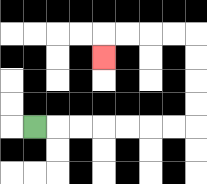{'start': '[1, 5]', 'end': '[4, 2]', 'path_directions': 'R,R,R,R,R,R,R,U,U,U,U,L,L,L,L,D', 'path_coordinates': '[[1, 5], [2, 5], [3, 5], [4, 5], [5, 5], [6, 5], [7, 5], [8, 5], [8, 4], [8, 3], [8, 2], [8, 1], [7, 1], [6, 1], [5, 1], [4, 1], [4, 2]]'}